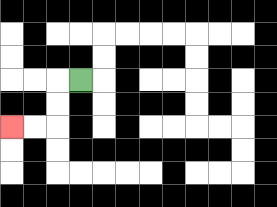{'start': '[3, 3]', 'end': '[0, 5]', 'path_directions': 'L,D,D,L,L', 'path_coordinates': '[[3, 3], [2, 3], [2, 4], [2, 5], [1, 5], [0, 5]]'}